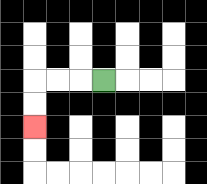{'start': '[4, 3]', 'end': '[1, 5]', 'path_directions': 'L,L,L,D,D', 'path_coordinates': '[[4, 3], [3, 3], [2, 3], [1, 3], [1, 4], [1, 5]]'}